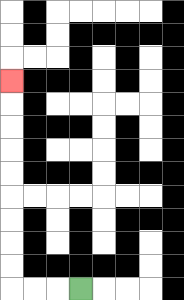{'start': '[3, 12]', 'end': '[0, 3]', 'path_directions': 'L,L,L,U,U,U,U,U,U,U,U,U', 'path_coordinates': '[[3, 12], [2, 12], [1, 12], [0, 12], [0, 11], [0, 10], [0, 9], [0, 8], [0, 7], [0, 6], [0, 5], [0, 4], [0, 3]]'}